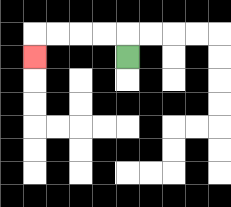{'start': '[5, 2]', 'end': '[1, 2]', 'path_directions': 'U,L,L,L,L,D', 'path_coordinates': '[[5, 2], [5, 1], [4, 1], [3, 1], [2, 1], [1, 1], [1, 2]]'}